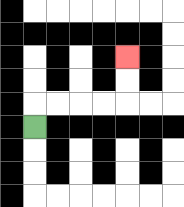{'start': '[1, 5]', 'end': '[5, 2]', 'path_directions': 'U,R,R,R,R,U,U', 'path_coordinates': '[[1, 5], [1, 4], [2, 4], [3, 4], [4, 4], [5, 4], [5, 3], [5, 2]]'}